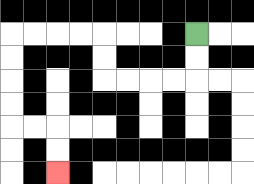{'start': '[8, 1]', 'end': '[2, 7]', 'path_directions': 'D,D,L,L,L,L,U,U,L,L,L,L,D,D,D,D,R,R,D,D', 'path_coordinates': '[[8, 1], [8, 2], [8, 3], [7, 3], [6, 3], [5, 3], [4, 3], [4, 2], [4, 1], [3, 1], [2, 1], [1, 1], [0, 1], [0, 2], [0, 3], [0, 4], [0, 5], [1, 5], [2, 5], [2, 6], [2, 7]]'}